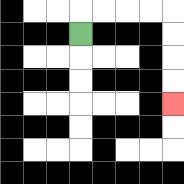{'start': '[3, 1]', 'end': '[7, 4]', 'path_directions': 'U,R,R,R,R,D,D,D,D', 'path_coordinates': '[[3, 1], [3, 0], [4, 0], [5, 0], [6, 0], [7, 0], [7, 1], [7, 2], [7, 3], [7, 4]]'}